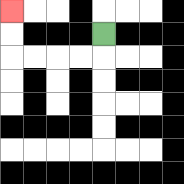{'start': '[4, 1]', 'end': '[0, 0]', 'path_directions': 'D,L,L,L,L,U,U', 'path_coordinates': '[[4, 1], [4, 2], [3, 2], [2, 2], [1, 2], [0, 2], [0, 1], [0, 0]]'}